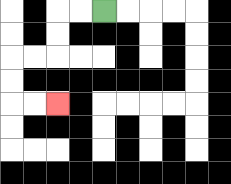{'start': '[4, 0]', 'end': '[2, 4]', 'path_directions': 'L,L,D,D,L,L,D,D,R,R', 'path_coordinates': '[[4, 0], [3, 0], [2, 0], [2, 1], [2, 2], [1, 2], [0, 2], [0, 3], [0, 4], [1, 4], [2, 4]]'}